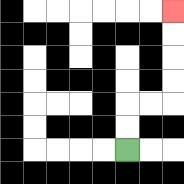{'start': '[5, 6]', 'end': '[7, 0]', 'path_directions': 'U,U,R,R,U,U,U,U', 'path_coordinates': '[[5, 6], [5, 5], [5, 4], [6, 4], [7, 4], [7, 3], [7, 2], [7, 1], [7, 0]]'}